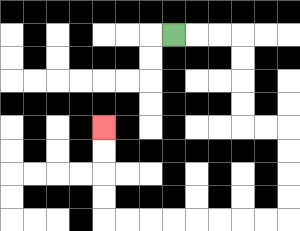{'start': '[7, 1]', 'end': '[4, 5]', 'path_directions': 'R,R,R,D,D,D,D,R,R,D,D,D,D,L,L,L,L,L,L,L,L,U,U,U,U', 'path_coordinates': '[[7, 1], [8, 1], [9, 1], [10, 1], [10, 2], [10, 3], [10, 4], [10, 5], [11, 5], [12, 5], [12, 6], [12, 7], [12, 8], [12, 9], [11, 9], [10, 9], [9, 9], [8, 9], [7, 9], [6, 9], [5, 9], [4, 9], [4, 8], [4, 7], [4, 6], [4, 5]]'}